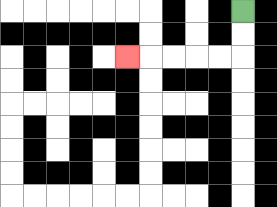{'start': '[10, 0]', 'end': '[5, 2]', 'path_directions': 'D,D,L,L,L,L,L', 'path_coordinates': '[[10, 0], [10, 1], [10, 2], [9, 2], [8, 2], [7, 2], [6, 2], [5, 2]]'}